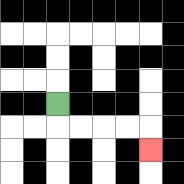{'start': '[2, 4]', 'end': '[6, 6]', 'path_directions': 'D,R,R,R,R,D', 'path_coordinates': '[[2, 4], [2, 5], [3, 5], [4, 5], [5, 5], [6, 5], [6, 6]]'}